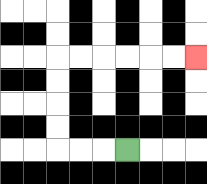{'start': '[5, 6]', 'end': '[8, 2]', 'path_directions': 'L,L,L,U,U,U,U,R,R,R,R,R,R', 'path_coordinates': '[[5, 6], [4, 6], [3, 6], [2, 6], [2, 5], [2, 4], [2, 3], [2, 2], [3, 2], [4, 2], [5, 2], [6, 2], [7, 2], [8, 2]]'}